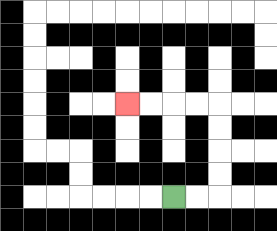{'start': '[7, 8]', 'end': '[5, 4]', 'path_directions': 'R,R,U,U,U,U,L,L,L,L', 'path_coordinates': '[[7, 8], [8, 8], [9, 8], [9, 7], [9, 6], [9, 5], [9, 4], [8, 4], [7, 4], [6, 4], [5, 4]]'}